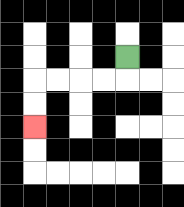{'start': '[5, 2]', 'end': '[1, 5]', 'path_directions': 'D,L,L,L,L,D,D', 'path_coordinates': '[[5, 2], [5, 3], [4, 3], [3, 3], [2, 3], [1, 3], [1, 4], [1, 5]]'}